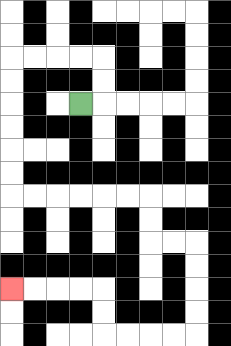{'start': '[3, 4]', 'end': '[0, 12]', 'path_directions': 'R,U,U,L,L,L,L,D,D,D,D,D,D,R,R,R,R,R,R,D,D,R,R,D,D,D,D,L,L,L,L,U,U,L,L,L,L', 'path_coordinates': '[[3, 4], [4, 4], [4, 3], [4, 2], [3, 2], [2, 2], [1, 2], [0, 2], [0, 3], [0, 4], [0, 5], [0, 6], [0, 7], [0, 8], [1, 8], [2, 8], [3, 8], [4, 8], [5, 8], [6, 8], [6, 9], [6, 10], [7, 10], [8, 10], [8, 11], [8, 12], [8, 13], [8, 14], [7, 14], [6, 14], [5, 14], [4, 14], [4, 13], [4, 12], [3, 12], [2, 12], [1, 12], [0, 12]]'}